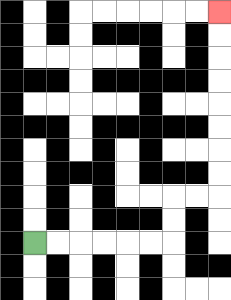{'start': '[1, 10]', 'end': '[9, 0]', 'path_directions': 'R,R,R,R,R,R,U,U,R,R,U,U,U,U,U,U,U,U', 'path_coordinates': '[[1, 10], [2, 10], [3, 10], [4, 10], [5, 10], [6, 10], [7, 10], [7, 9], [7, 8], [8, 8], [9, 8], [9, 7], [9, 6], [9, 5], [9, 4], [9, 3], [9, 2], [9, 1], [9, 0]]'}